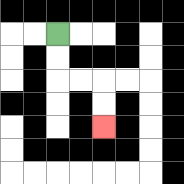{'start': '[2, 1]', 'end': '[4, 5]', 'path_directions': 'D,D,R,R,D,D', 'path_coordinates': '[[2, 1], [2, 2], [2, 3], [3, 3], [4, 3], [4, 4], [4, 5]]'}